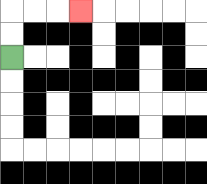{'start': '[0, 2]', 'end': '[3, 0]', 'path_directions': 'U,U,R,R,R', 'path_coordinates': '[[0, 2], [0, 1], [0, 0], [1, 0], [2, 0], [3, 0]]'}